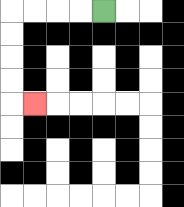{'start': '[4, 0]', 'end': '[1, 4]', 'path_directions': 'L,L,L,L,D,D,D,D,R', 'path_coordinates': '[[4, 0], [3, 0], [2, 0], [1, 0], [0, 0], [0, 1], [0, 2], [0, 3], [0, 4], [1, 4]]'}